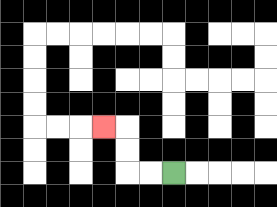{'start': '[7, 7]', 'end': '[4, 5]', 'path_directions': 'L,L,U,U,L', 'path_coordinates': '[[7, 7], [6, 7], [5, 7], [5, 6], [5, 5], [4, 5]]'}